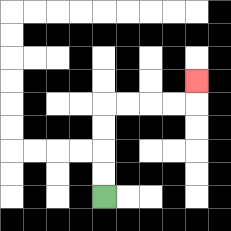{'start': '[4, 8]', 'end': '[8, 3]', 'path_directions': 'U,U,U,U,R,R,R,R,U', 'path_coordinates': '[[4, 8], [4, 7], [4, 6], [4, 5], [4, 4], [5, 4], [6, 4], [7, 4], [8, 4], [8, 3]]'}